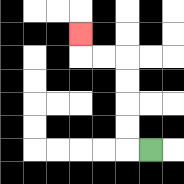{'start': '[6, 6]', 'end': '[3, 1]', 'path_directions': 'L,U,U,U,U,L,L,U', 'path_coordinates': '[[6, 6], [5, 6], [5, 5], [5, 4], [5, 3], [5, 2], [4, 2], [3, 2], [3, 1]]'}